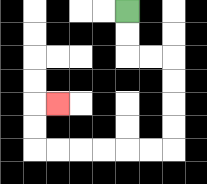{'start': '[5, 0]', 'end': '[2, 4]', 'path_directions': 'D,D,R,R,D,D,D,D,L,L,L,L,L,L,U,U,R', 'path_coordinates': '[[5, 0], [5, 1], [5, 2], [6, 2], [7, 2], [7, 3], [7, 4], [7, 5], [7, 6], [6, 6], [5, 6], [4, 6], [3, 6], [2, 6], [1, 6], [1, 5], [1, 4], [2, 4]]'}